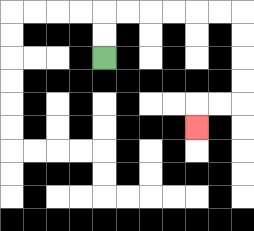{'start': '[4, 2]', 'end': '[8, 5]', 'path_directions': 'U,U,R,R,R,R,R,R,D,D,D,D,L,L,D', 'path_coordinates': '[[4, 2], [4, 1], [4, 0], [5, 0], [6, 0], [7, 0], [8, 0], [9, 0], [10, 0], [10, 1], [10, 2], [10, 3], [10, 4], [9, 4], [8, 4], [8, 5]]'}